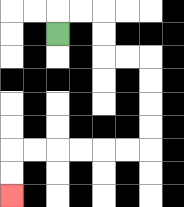{'start': '[2, 1]', 'end': '[0, 8]', 'path_directions': 'U,R,R,D,D,R,R,D,D,D,D,L,L,L,L,L,L,D,D', 'path_coordinates': '[[2, 1], [2, 0], [3, 0], [4, 0], [4, 1], [4, 2], [5, 2], [6, 2], [6, 3], [6, 4], [6, 5], [6, 6], [5, 6], [4, 6], [3, 6], [2, 6], [1, 6], [0, 6], [0, 7], [0, 8]]'}